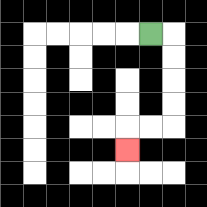{'start': '[6, 1]', 'end': '[5, 6]', 'path_directions': 'R,D,D,D,D,L,L,D', 'path_coordinates': '[[6, 1], [7, 1], [7, 2], [7, 3], [7, 4], [7, 5], [6, 5], [5, 5], [5, 6]]'}